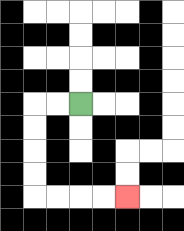{'start': '[3, 4]', 'end': '[5, 8]', 'path_directions': 'L,L,D,D,D,D,R,R,R,R', 'path_coordinates': '[[3, 4], [2, 4], [1, 4], [1, 5], [1, 6], [1, 7], [1, 8], [2, 8], [3, 8], [4, 8], [5, 8]]'}